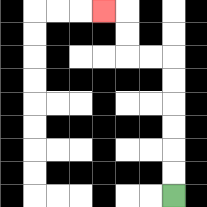{'start': '[7, 8]', 'end': '[4, 0]', 'path_directions': 'U,U,U,U,U,U,L,L,U,U,L', 'path_coordinates': '[[7, 8], [7, 7], [7, 6], [7, 5], [7, 4], [7, 3], [7, 2], [6, 2], [5, 2], [5, 1], [5, 0], [4, 0]]'}